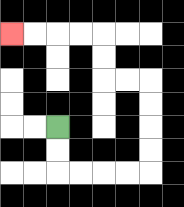{'start': '[2, 5]', 'end': '[0, 1]', 'path_directions': 'D,D,R,R,R,R,U,U,U,U,L,L,U,U,L,L,L,L', 'path_coordinates': '[[2, 5], [2, 6], [2, 7], [3, 7], [4, 7], [5, 7], [6, 7], [6, 6], [6, 5], [6, 4], [6, 3], [5, 3], [4, 3], [4, 2], [4, 1], [3, 1], [2, 1], [1, 1], [0, 1]]'}